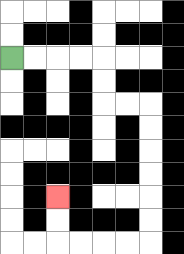{'start': '[0, 2]', 'end': '[2, 8]', 'path_directions': 'R,R,R,R,D,D,R,R,D,D,D,D,D,D,L,L,L,L,U,U', 'path_coordinates': '[[0, 2], [1, 2], [2, 2], [3, 2], [4, 2], [4, 3], [4, 4], [5, 4], [6, 4], [6, 5], [6, 6], [6, 7], [6, 8], [6, 9], [6, 10], [5, 10], [4, 10], [3, 10], [2, 10], [2, 9], [2, 8]]'}